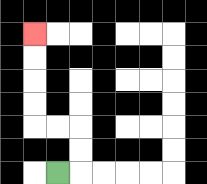{'start': '[2, 7]', 'end': '[1, 1]', 'path_directions': 'R,U,U,L,L,U,U,U,U', 'path_coordinates': '[[2, 7], [3, 7], [3, 6], [3, 5], [2, 5], [1, 5], [1, 4], [1, 3], [1, 2], [1, 1]]'}